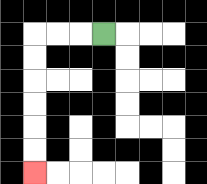{'start': '[4, 1]', 'end': '[1, 7]', 'path_directions': 'L,L,L,D,D,D,D,D,D', 'path_coordinates': '[[4, 1], [3, 1], [2, 1], [1, 1], [1, 2], [1, 3], [1, 4], [1, 5], [1, 6], [1, 7]]'}